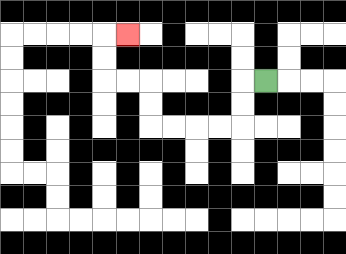{'start': '[11, 3]', 'end': '[5, 1]', 'path_directions': 'L,D,D,L,L,L,L,U,U,L,L,U,U,R', 'path_coordinates': '[[11, 3], [10, 3], [10, 4], [10, 5], [9, 5], [8, 5], [7, 5], [6, 5], [6, 4], [6, 3], [5, 3], [4, 3], [4, 2], [4, 1], [5, 1]]'}